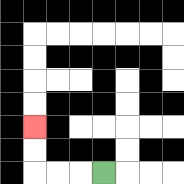{'start': '[4, 7]', 'end': '[1, 5]', 'path_directions': 'L,L,L,U,U', 'path_coordinates': '[[4, 7], [3, 7], [2, 7], [1, 7], [1, 6], [1, 5]]'}